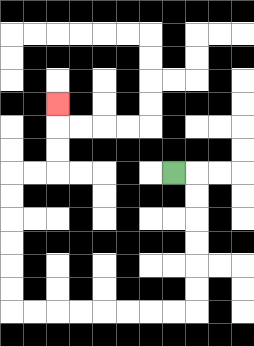{'start': '[7, 7]', 'end': '[2, 4]', 'path_directions': 'R,D,D,D,D,D,D,L,L,L,L,L,L,L,L,U,U,U,U,U,U,R,R,U,U,U', 'path_coordinates': '[[7, 7], [8, 7], [8, 8], [8, 9], [8, 10], [8, 11], [8, 12], [8, 13], [7, 13], [6, 13], [5, 13], [4, 13], [3, 13], [2, 13], [1, 13], [0, 13], [0, 12], [0, 11], [0, 10], [0, 9], [0, 8], [0, 7], [1, 7], [2, 7], [2, 6], [2, 5], [2, 4]]'}